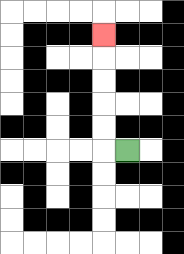{'start': '[5, 6]', 'end': '[4, 1]', 'path_directions': 'L,U,U,U,U,U', 'path_coordinates': '[[5, 6], [4, 6], [4, 5], [4, 4], [4, 3], [4, 2], [4, 1]]'}